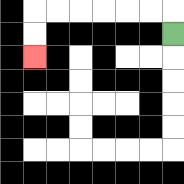{'start': '[7, 1]', 'end': '[1, 2]', 'path_directions': 'U,L,L,L,L,L,L,D,D', 'path_coordinates': '[[7, 1], [7, 0], [6, 0], [5, 0], [4, 0], [3, 0], [2, 0], [1, 0], [1, 1], [1, 2]]'}